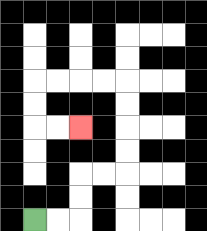{'start': '[1, 9]', 'end': '[3, 5]', 'path_directions': 'R,R,U,U,R,R,U,U,U,U,L,L,L,L,D,D,R,R', 'path_coordinates': '[[1, 9], [2, 9], [3, 9], [3, 8], [3, 7], [4, 7], [5, 7], [5, 6], [5, 5], [5, 4], [5, 3], [4, 3], [3, 3], [2, 3], [1, 3], [1, 4], [1, 5], [2, 5], [3, 5]]'}